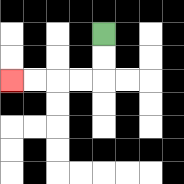{'start': '[4, 1]', 'end': '[0, 3]', 'path_directions': 'D,D,L,L,L,L', 'path_coordinates': '[[4, 1], [4, 2], [4, 3], [3, 3], [2, 3], [1, 3], [0, 3]]'}